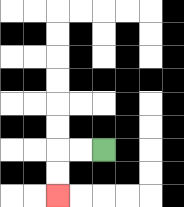{'start': '[4, 6]', 'end': '[2, 8]', 'path_directions': 'L,L,D,D', 'path_coordinates': '[[4, 6], [3, 6], [2, 6], [2, 7], [2, 8]]'}